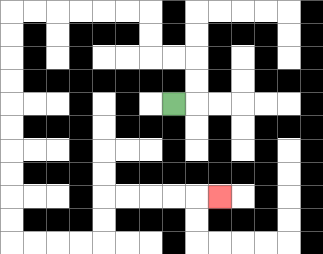{'start': '[7, 4]', 'end': '[9, 8]', 'path_directions': 'R,U,U,L,L,U,U,L,L,L,L,L,L,D,D,D,D,D,D,D,D,D,D,R,R,R,R,U,U,R,R,R,R,R', 'path_coordinates': '[[7, 4], [8, 4], [8, 3], [8, 2], [7, 2], [6, 2], [6, 1], [6, 0], [5, 0], [4, 0], [3, 0], [2, 0], [1, 0], [0, 0], [0, 1], [0, 2], [0, 3], [0, 4], [0, 5], [0, 6], [0, 7], [0, 8], [0, 9], [0, 10], [1, 10], [2, 10], [3, 10], [4, 10], [4, 9], [4, 8], [5, 8], [6, 8], [7, 8], [8, 8], [9, 8]]'}